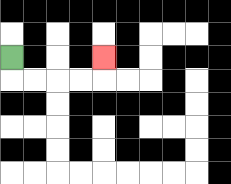{'start': '[0, 2]', 'end': '[4, 2]', 'path_directions': 'D,R,R,R,R,U', 'path_coordinates': '[[0, 2], [0, 3], [1, 3], [2, 3], [3, 3], [4, 3], [4, 2]]'}